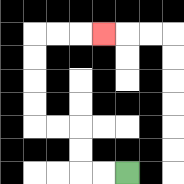{'start': '[5, 7]', 'end': '[4, 1]', 'path_directions': 'L,L,U,U,L,L,U,U,U,U,R,R,R', 'path_coordinates': '[[5, 7], [4, 7], [3, 7], [3, 6], [3, 5], [2, 5], [1, 5], [1, 4], [1, 3], [1, 2], [1, 1], [2, 1], [3, 1], [4, 1]]'}